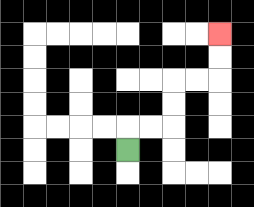{'start': '[5, 6]', 'end': '[9, 1]', 'path_directions': 'U,R,R,U,U,R,R,U,U', 'path_coordinates': '[[5, 6], [5, 5], [6, 5], [7, 5], [7, 4], [7, 3], [8, 3], [9, 3], [9, 2], [9, 1]]'}